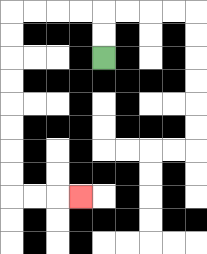{'start': '[4, 2]', 'end': '[3, 8]', 'path_directions': 'U,U,L,L,L,L,D,D,D,D,D,D,D,D,R,R,R', 'path_coordinates': '[[4, 2], [4, 1], [4, 0], [3, 0], [2, 0], [1, 0], [0, 0], [0, 1], [0, 2], [0, 3], [0, 4], [0, 5], [0, 6], [0, 7], [0, 8], [1, 8], [2, 8], [3, 8]]'}